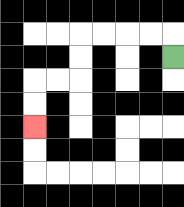{'start': '[7, 2]', 'end': '[1, 5]', 'path_directions': 'U,L,L,L,L,D,D,L,L,D,D', 'path_coordinates': '[[7, 2], [7, 1], [6, 1], [5, 1], [4, 1], [3, 1], [3, 2], [3, 3], [2, 3], [1, 3], [1, 4], [1, 5]]'}